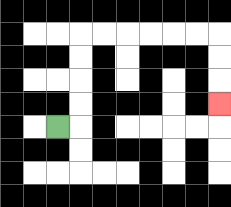{'start': '[2, 5]', 'end': '[9, 4]', 'path_directions': 'R,U,U,U,U,R,R,R,R,R,R,D,D,D', 'path_coordinates': '[[2, 5], [3, 5], [3, 4], [3, 3], [3, 2], [3, 1], [4, 1], [5, 1], [6, 1], [7, 1], [8, 1], [9, 1], [9, 2], [9, 3], [9, 4]]'}